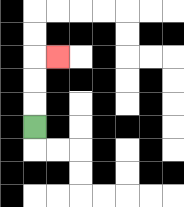{'start': '[1, 5]', 'end': '[2, 2]', 'path_directions': 'U,U,U,R', 'path_coordinates': '[[1, 5], [1, 4], [1, 3], [1, 2], [2, 2]]'}